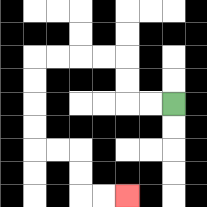{'start': '[7, 4]', 'end': '[5, 8]', 'path_directions': 'L,L,U,U,L,L,L,L,D,D,D,D,R,R,D,D,R,R', 'path_coordinates': '[[7, 4], [6, 4], [5, 4], [5, 3], [5, 2], [4, 2], [3, 2], [2, 2], [1, 2], [1, 3], [1, 4], [1, 5], [1, 6], [2, 6], [3, 6], [3, 7], [3, 8], [4, 8], [5, 8]]'}